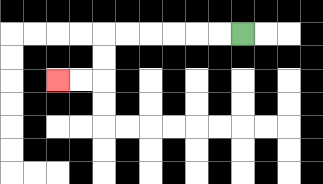{'start': '[10, 1]', 'end': '[2, 3]', 'path_directions': 'L,L,L,L,L,L,D,D,L,L', 'path_coordinates': '[[10, 1], [9, 1], [8, 1], [7, 1], [6, 1], [5, 1], [4, 1], [4, 2], [4, 3], [3, 3], [2, 3]]'}